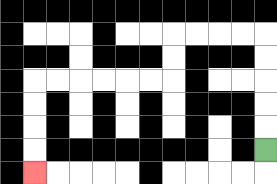{'start': '[11, 6]', 'end': '[1, 7]', 'path_directions': 'U,U,U,U,U,L,L,L,L,D,D,L,L,L,L,L,L,D,D,D,D', 'path_coordinates': '[[11, 6], [11, 5], [11, 4], [11, 3], [11, 2], [11, 1], [10, 1], [9, 1], [8, 1], [7, 1], [7, 2], [7, 3], [6, 3], [5, 3], [4, 3], [3, 3], [2, 3], [1, 3], [1, 4], [1, 5], [1, 6], [1, 7]]'}